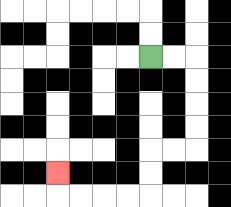{'start': '[6, 2]', 'end': '[2, 7]', 'path_directions': 'R,R,D,D,D,D,L,L,D,D,L,L,L,L,U', 'path_coordinates': '[[6, 2], [7, 2], [8, 2], [8, 3], [8, 4], [8, 5], [8, 6], [7, 6], [6, 6], [6, 7], [6, 8], [5, 8], [4, 8], [3, 8], [2, 8], [2, 7]]'}